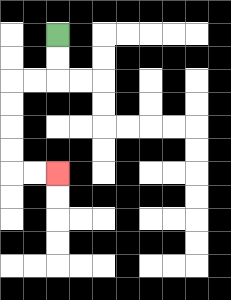{'start': '[2, 1]', 'end': '[2, 7]', 'path_directions': 'D,D,L,L,D,D,D,D,R,R', 'path_coordinates': '[[2, 1], [2, 2], [2, 3], [1, 3], [0, 3], [0, 4], [0, 5], [0, 6], [0, 7], [1, 7], [2, 7]]'}